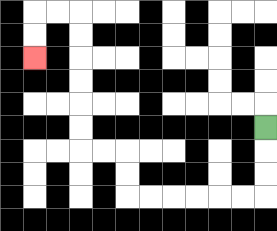{'start': '[11, 5]', 'end': '[1, 2]', 'path_directions': 'D,D,D,L,L,L,L,L,L,U,U,L,L,U,U,U,U,U,U,L,L,D,D', 'path_coordinates': '[[11, 5], [11, 6], [11, 7], [11, 8], [10, 8], [9, 8], [8, 8], [7, 8], [6, 8], [5, 8], [5, 7], [5, 6], [4, 6], [3, 6], [3, 5], [3, 4], [3, 3], [3, 2], [3, 1], [3, 0], [2, 0], [1, 0], [1, 1], [1, 2]]'}